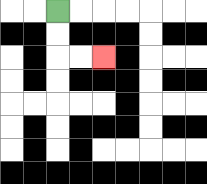{'start': '[2, 0]', 'end': '[4, 2]', 'path_directions': 'D,D,R,R', 'path_coordinates': '[[2, 0], [2, 1], [2, 2], [3, 2], [4, 2]]'}